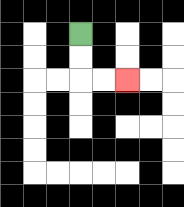{'start': '[3, 1]', 'end': '[5, 3]', 'path_directions': 'D,D,R,R', 'path_coordinates': '[[3, 1], [3, 2], [3, 3], [4, 3], [5, 3]]'}